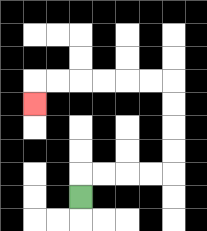{'start': '[3, 8]', 'end': '[1, 4]', 'path_directions': 'U,R,R,R,R,U,U,U,U,L,L,L,L,L,L,D', 'path_coordinates': '[[3, 8], [3, 7], [4, 7], [5, 7], [6, 7], [7, 7], [7, 6], [7, 5], [7, 4], [7, 3], [6, 3], [5, 3], [4, 3], [3, 3], [2, 3], [1, 3], [1, 4]]'}